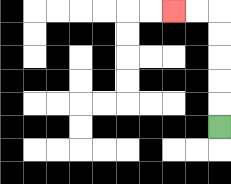{'start': '[9, 5]', 'end': '[7, 0]', 'path_directions': 'U,U,U,U,U,L,L', 'path_coordinates': '[[9, 5], [9, 4], [9, 3], [9, 2], [9, 1], [9, 0], [8, 0], [7, 0]]'}